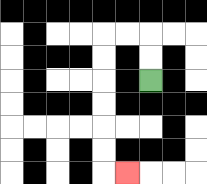{'start': '[6, 3]', 'end': '[5, 7]', 'path_directions': 'U,U,L,L,D,D,D,D,D,D,R', 'path_coordinates': '[[6, 3], [6, 2], [6, 1], [5, 1], [4, 1], [4, 2], [4, 3], [4, 4], [4, 5], [4, 6], [4, 7], [5, 7]]'}